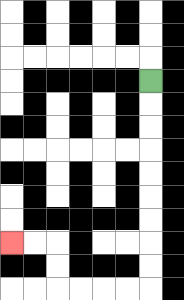{'start': '[6, 3]', 'end': '[0, 10]', 'path_directions': 'D,D,D,D,D,D,D,D,D,L,L,L,L,U,U,L,L', 'path_coordinates': '[[6, 3], [6, 4], [6, 5], [6, 6], [6, 7], [6, 8], [6, 9], [6, 10], [6, 11], [6, 12], [5, 12], [4, 12], [3, 12], [2, 12], [2, 11], [2, 10], [1, 10], [0, 10]]'}